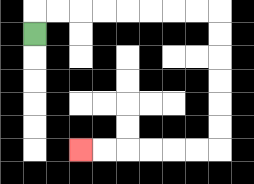{'start': '[1, 1]', 'end': '[3, 6]', 'path_directions': 'U,R,R,R,R,R,R,R,R,D,D,D,D,D,D,L,L,L,L,L,L', 'path_coordinates': '[[1, 1], [1, 0], [2, 0], [3, 0], [4, 0], [5, 0], [6, 0], [7, 0], [8, 0], [9, 0], [9, 1], [9, 2], [9, 3], [9, 4], [9, 5], [9, 6], [8, 6], [7, 6], [6, 6], [5, 6], [4, 6], [3, 6]]'}